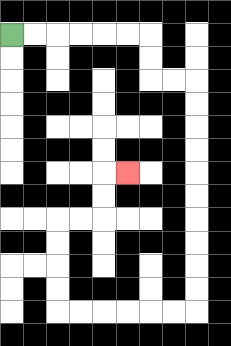{'start': '[0, 1]', 'end': '[5, 7]', 'path_directions': 'R,R,R,R,R,R,D,D,R,R,D,D,D,D,D,D,D,D,D,D,L,L,L,L,L,L,U,U,U,U,R,R,U,U,R', 'path_coordinates': '[[0, 1], [1, 1], [2, 1], [3, 1], [4, 1], [5, 1], [6, 1], [6, 2], [6, 3], [7, 3], [8, 3], [8, 4], [8, 5], [8, 6], [8, 7], [8, 8], [8, 9], [8, 10], [8, 11], [8, 12], [8, 13], [7, 13], [6, 13], [5, 13], [4, 13], [3, 13], [2, 13], [2, 12], [2, 11], [2, 10], [2, 9], [3, 9], [4, 9], [4, 8], [4, 7], [5, 7]]'}